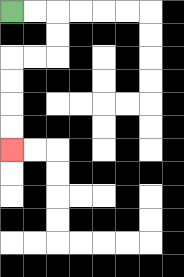{'start': '[0, 0]', 'end': '[0, 6]', 'path_directions': 'R,R,D,D,L,L,D,D,D,D', 'path_coordinates': '[[0, 0], [1, 0], [2, 0], [2, 1], [2, 2], [1, 2], [0, 2], [0, 3], [0, 4], [0, 5], [0, 6]]'}